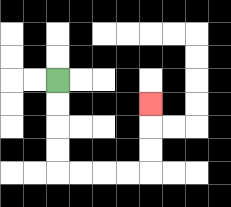{'start': '[2, 3]', 'end': '[6, 4]', 'path_directions': 'D,D,D,D,R,R,R,R,U,U,U', 'path_coordinates': '[[2, 3], [2, 4], [2, 5], [2, 6], [2, 7], [3, 7], [4, 7], [5, 7], [6, 7], [6, 6], [6, 5], [6, 4]]'}